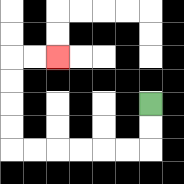{'start': '[6, 4]', 'end': '[2, 2]', 'path_directions': 'D,D,L,L,L,L,L,L,U,U,U,U,R,R', 'path_coordinates': '[[6, 4], [6, 5], [6, 6], [5, 6], [4, 6], [3, 6], [2, 6], [1, 6], [0, 6], [0, 5], [0, 4], [0, 3], [0, 2], [1, 2], [2, 2]]'}